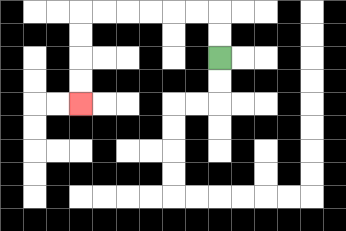{'start': '[9, 2]', 'end': '[3, 4]', 'path_directions': 'U,U,L,L,L,L,L,L,D,D,D,D', 'path_coordinates': '[[9, 2], [9, 1], [9, 0], [8, 0], [7, 0], [6, 0], [5, 0], [4, 0], [3, 0], [3, 1], [3, 2], [3, 3], [3, 4]]'}